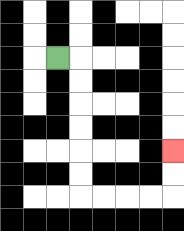{'start': '[2, 2]', 'end': '[7, 6]', 'path_directions': 'R,D,D,D,D,D,D,R,R,R,R,U,U', 'path_coordinates': '[[2, 2], [3, 2], [3, 3], [3, 4], [3, 5], [3, 6], [3, 7], [3, 8], [4, 8], [5, 8], [6, 8], [7, 8], [7, 7], [7, 6]]'}